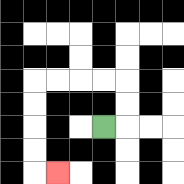{'start': '[4, 5]', 'end': '[2, 7]', 'path_directions': 'R,U,U,L,L,L,L,D,D,D,D,R', 'path_coordinates': '[[4, 5], [5, 5], [5, 4], [5, 3], [4, 3], [3, 3], [2, 3], [1, 3], [1, 4], [1, 5], [1, 6], [1, 7], [2, 7]]'}